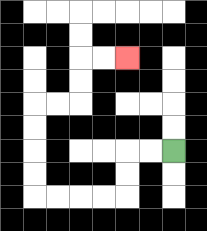{'start': '[7, 6]', 'end': '[5, 2]', 'path_directions': 'L,L,D,D,L,L,L,L,U,U,U,U,R,R,U,U,R,R', 'path_coordinates': '[[7, 6], [6, 6], [5, 6], [5, 7], [5, 8], [4, 8], [3, 8], [2, 8], [1, 8], [1, 7], [1, 6], [1, 5], [1, 4], [2, 4], [3, 4], [3, 3], [3, 2], [4, 2], [5, 2]]'}